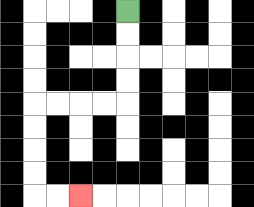{'start': '[5, 0]', 'end': '[3, 8]', 'path_directions': 'D,D,D,D,L,L,L,L,D,D,D,D,R,R', 'path_coordinates': '[[5, 0], [5, 1], [5, 2], [5, 3], [5, 4], [4, 4], [3, 4], [2, 4], [1, 4], [1, 5], [1, 6], [1, 7], [1, 8], [2, 8], [3, 8]]'}